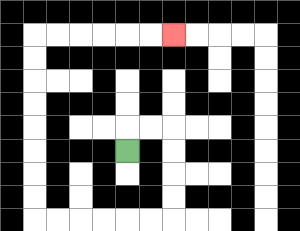{'start': '[5, 6]', 'end': '[7, 1]', 'path_directions': 'U,R,R,D,D,D,D,L,L,L,L,L,L,U,U,U,U,U,U,U,U,R,R,R,R,R,R', 'path_coordinates': '[[5, 6], [5, 5], [6, 5], [7, 5], [7, 6], [7, 7], [7, 8], [7, 9], [6, 9], [5, 9], [4, 9], [3, 9], [2, 9], [1, 9], [1, 8], [1, 7], [1, 6], [1, 5], [1, 4], [1, 3], [1, 2], [1, 1], [2, 1], [3, 1], [4, 1], [5, 1], [6, 1], [7, 1]]'}